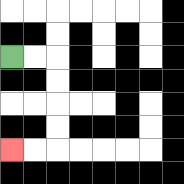{'start': '[0, 2]', 'end': '[0, 6]', 'path_directions': 'R,R,D,D,D,D,L,L', 'path_coordinates': '[[0, 2], [1, 2], [2, 2], [2, 3], [2, 4], [2, 5], [2, 6], [1, 6], [0, 6]]'}